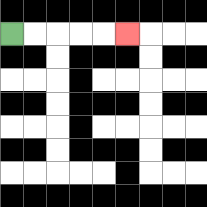{'start': '[0, 1]', 'end': '[5, 1]', 'path_directions': 'R,R,R,R,R', 'path_coordinates': '[[0, 1], [1, 1], [2, 1], [3, 1], [4, 1], [5, 1]]'}